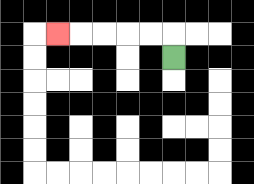{'start': '[7, 2]', 'end': '[2, 1]', 'path_directions': 'U,L,L,L,L,L', 'path_coordinates': '[[7, 2], [7, 1], [6, 1], [5, 1], [4, 1], [3, 1], [2, 1]]'}